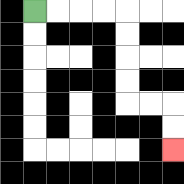{'start': '[1, 0]', 'end': '[7, 6]', 'path_directions': 'R,R,R,R,D,D,D,D,R,R,D,D', 'path_coordinates': '[[1, 0], [2, 0], [3, 0], [4, 0], [5, 0], [5, 1], [5, 2], [5, 3], [5, 4], [6, 4], [7, 4], [7, 5], [7, 6]]'}